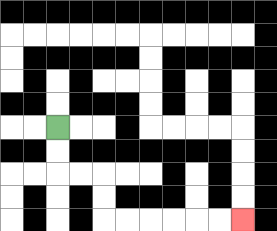{'start': '[2, 5]', 'end': '[10, 9]', 'path_directions': 'D,D,R,R,D,D,R,R,R,R,R,R', 'path_coordinates': '[[2, 5], [2, 6], [2, 7], [3, 7], [4, 7], [4, 8], [4, 9], [5, 9], [6, 9], [7, 9], [8, 9], [9, 9], [10, 9]]'}